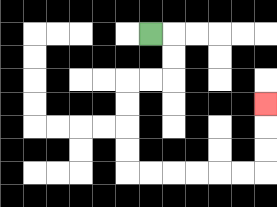{'start': '[6, 1]', 'end': '[11, 4]', 'path_directions': 'R,D,D,L,L,D,D,D,D,R,R,R,R,R,R,U,U,U', 'path_coordinates': '[[6, 1], [7, 1], [7, 2], [7, 3], [6, 3], [5, 3], [5, 4], [5, 5], [5, 6], [5, 7], [6, 7], [7, 7], [8, 7], [9, 7], [10, 7], [11, 7], [11, 6], [11, 5], [11, 4]]'}